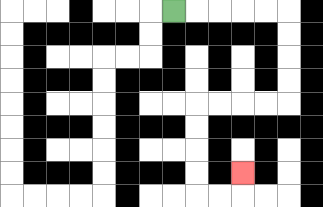{'start': '[7, 0]', 'end': '[10, 7]', 'path_directions': 'R,R,R,R,R,D,D,D,D,L,L,L,L,D,D,D,D,R,R,U', 'path_coordinates': '[[7, 0], [8, 0], [9, 0], [10, 0], [11, 0], [12, 0], [12, 1], [12, 2], [12, 3], [12, 4], [11, 4], [10, 4], [9, 4], [8, 4], [8, 5], [8, 6], [8, 7], [8, 8], [9, 8], [10, 8], [10, 7]]'}